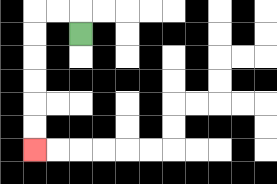{'start': '[3, 1]', 'end': '[1, 6]', 'path_directions': 'U,L,L,D,D,D,D,D,D', 'path_coordinates': '[[3, 1], [3, 0], [2, 0], [1, 0], [1, 1], [1, 2], [1, 3], [1, 4], [1, 5], [1, 6]]'}